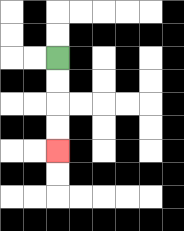{'start': '[2, 2]', 'end': '[2, 6]', 'path_directions': 'D,D,D,D', 'path_coordinates': '[[2, 2], [2, 3], [2, 4], [2, 5], [2, 6]]'}